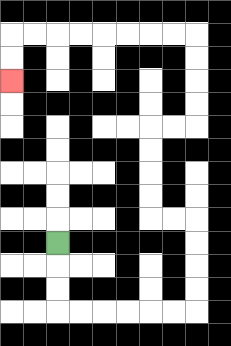{'start': '[2, 10]', 'end': '[0, 3]', 'path_directions': 'D,D,D,R,R,R,R,R,R,U,U,U,U,L,L,U,U,U,U,R,R,U,U,U,U,L,L,L,L,L,L,L,L,D,D', 'path_coordinates': '[[2, 10], [2, 11], [2, 12], [2, 13], [3, 13], [4, 13], [5, 13], [6, 13], [7, 13], [8, 13], [8, 12], [8, 11], [8, 10], [8, 9], [7, 9], [6, 9], [6, 8], [6, 7], [6, 6], [6, 5], [7, 5], [8, 5], [8, 4], [8, 3], [8, 2], [8, 1], [7, 1], [6, 1], [5, 1], [4, 1], [3, 1], [2, 1], [1, 1], [0, 1], [0, 2], [0, 3]]'}